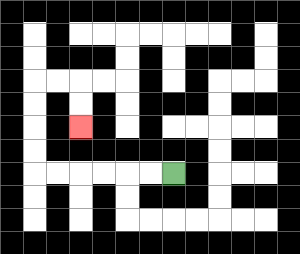{'start': '[7, 7]', 'end': '[3, 5]', 'path_directions': 'L,L,L,L,L,L,U,U,U,U,R,R,D,D', 'path_coordinates': '[[7, 7], [6, 7], [5, 7], [4, 7], [3, 7], [2, 7], [1, 7], [1, 6], [1, 5], [1, 4], [1, 3], [2, 3], [3, 3], [3, 4], [3, 5]]'}